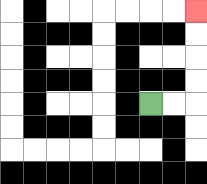{'start': '[6, 4]', 'end': '[8, 0]', 'path_directions': 'R,R,U,U,U,U', 'path_coordinates': '[[6, 4], [7, 4], [8, 4], [8, 3], [8, 2], [8, 1], [8, 0]]'}